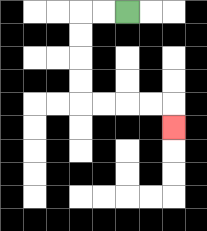{'start': '[5, 0]', 'end': '[7, 5]', 'path_directions': 'L,L,D,D,D,D,R,R,R,R,D', 'path_coordinates': '[[5, 0], [4, 0], [3, 0], [3, 1], [3, 2], [3, 3], [3, 4], [4, 4], [5, 4], [6, 4], [7, 4], [7, 5]]'}